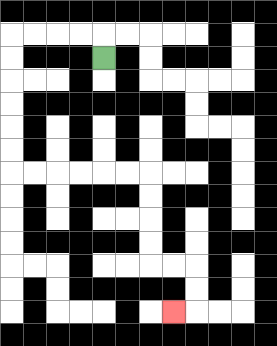{'start': '[4, 2]', 'end': '[7, 13]', 'path_directions': 'U,L,L,L,L,D,D,D,D,D,D,R,R,R,R,R,R,D,D,D,D,R,R,D,D,L', 'path_coordinates': '[[4, 2], [4, 1], [3, 1], [2, 1], [1, 1], [0, 1], [0, 2], [0, 3], [0, 4], [0, 5], [0, 6], [0, 7], [1, 7], [2, 7], [3, 7], [4, 7], [5, 7], [6, 7], [6, 8], [6, 9], [6, 10], [6, 11], [7, 11], [8, 11], [8, 12], [8, 13], [7, 13]]'}